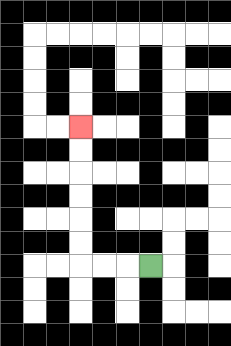{'start': '[6, 11]', 'end': '[3, 5]', 'path_directions': 'L,L,L,U,U,U,U,U,U', 'path_coordinates': '[[6, 11], [5, 11], [4, 11], [3, 11], [3, 10], [3, 9], [3, 8], [3, 7], [3, 6], [3, 5]]'}